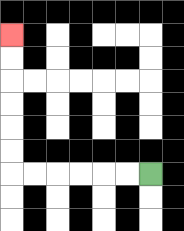{'start': '[6, 7]', 'end': '[0, 1]', 'path_directions': 'L,L,L,L,L,L,U,U,U,U,U,U', 'path_coordinates': '[[6, 7], [5, 7], [4, 7], [3, 7], [2, 7], [1, 7], [0, 7], [0, 6], [0, 5], [0, 4], [0, 3], [0, 2], [0, 1]]'}